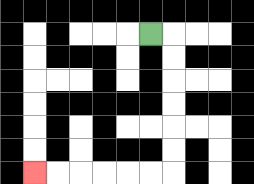{'start': '[6, 1]', 'end': '[1, 7]', 'path_directions': 'R,D,D,D,D,D,D,L,L,L,L,L,L', 'path_coordinates': '[[6, 1], [7, 1], [7, 2], [7, 3], [7, 4], [7, 5], [7, 6], [7, 7], [6, 7], [5, 7], [4, 7], [3, 7], [2, 7], [1, 7]]'}